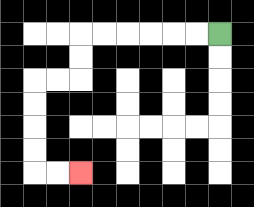{'start': '[9, 1]', 'end': '[3, 7]', 'path_directions': 'L,L,L,L,L,L,D,D,L,L,D,D,D,D,R,R', 'path_coordinates': '[[9, 1], [8, 1], [7, 1], [6, 1], [5, 1], [4, 1], [3, 1], [3, 2], [3, 3], [2, 3], [1, 3], [1, 4], [1, 5], [1, 6], [1, 7], [2, 7], [3, 7]]'}